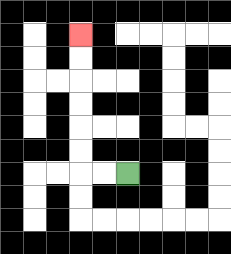{'start': '[5, 7]', 'end': '[3, 1]', 'path_directions': 'L,L,U,U,U,U,U,U', 'path_coordinates': '[[5, 7], [4, 7], [3, 7], [3, 6], [3, 5], [3, 4], [3, 3], [3, 2], [3, 1]]'}